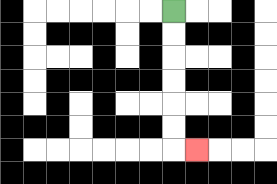{'start': '[7, 0]', 'end': '[8, 6]', 'path_directions': 'D,D,D,D,D,D,R', 'path_coordinates': '[[7, 0], [7, 1], [7, 2], [7, 3], [7, 4], [7, 5], [7, 6], [8, 6]]'}